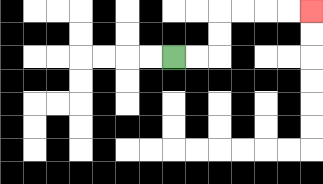{'start': '[7, 2]', 'end': '[13, 0]', 'path_directions': 'R,R,U,U,R,R,R,R', 'path_coordinates': '[[7, 2], [8, 2], [9, 2], [9, 1], [9, 0], [10, 0], [11, 0], [12, 0], [13, 0]]'}